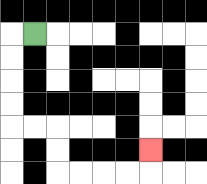{'start': '[1, 1]', 'end': '[6, 6]', 'path_directions': 'L,D,D,D,D,R,R,D,D,R,R,R,R,U', 'path_coordinates': '[[1, 1], [0, 1], [0, 2], [0, 3], [0, 4], [0, 5], [1, 5], [2, 5], [2, 6], [2, 7], [3, 7], [4, 7], [5, 7], [6, 7], [6, 6]]'}